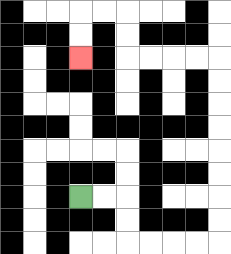{'start': '[3, 8]', 'end': '[3, 2]', 'path_directions': 'R,R,D,D,R,R,R,R,U,U,U,U,U,U,U,U,L,L,L,L,U,U,L,L,D,D', 'path_coordinates': '[[3, 8], [4, 8], [5, 8], [5, 9], [5, 10], [6, 10], [7, 10], [8, 10], [9, 10], [9, 9], [9, 8], [9, 7], [9, 6], [9, 5], [9, 4], [9, 3], [9, 2], [8, 2], [7, 2], [6, 2], [5, 2], [5, 1], [5, 0], [4, 0], [3, 0], [3, 1], [3, 2]]'}